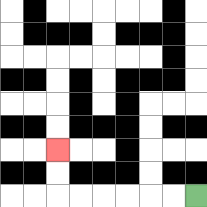{'start': '[8, 8]', 'end': '[2, 6]', 'path_directions': 'L,L,L,L,L,L,U,U', 'path_coordinates': '[[8, 8], [7, 8], [6, 8], [5, 8], [4, 8], [3, 8], [2, 8], [2, 7], [2, 6]]'}